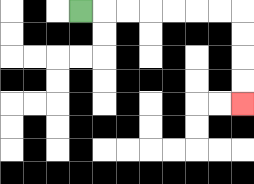{'start': '[3, 0]', 'end': '[10, 4]', 'path_directions': 'R,R,R,R,R,R,R,D,D,D,D', 'path_coordinates': '[[3, 0], [4, 0], [5, 0], [6, 0], [7, 0], [8, 0], [9, 0], [10, 0], [10, 1], [10, 2], [10, 3], [10, 4]]'}